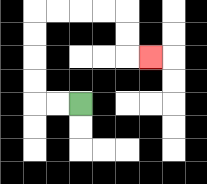{'start': '[3, 4]', 'end': '[6, 2]', 'path_directions': 'L,L,U,U,U,U,R,R,R,R,D,D,R', 'path_coordinates': '[[3, 4], [2, 4], [1, 4], [1, 3], [1, 2], [1, 1], [1, 0], [2, 0], [3, 0], [4, 0], [5, 0], [5, 1], [5, 2], [6, 2]]'}